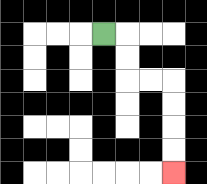{'start': '[4, 1]', 'end': '[7, 7]', 'path_directions': 'R,D,D,R,R,D,D,D,D', 'path_coordinates': '[[4, 1], [5, 1], [5, 2], [5, 3], [6, 3], [7, 3], [7, 4], [7, 5], [7, 6], [7, 7]]'}